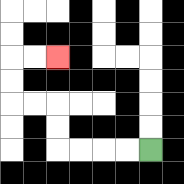{'start': '[6, 6]', 'end': '[2, 2]', 'path_directions': 'L,L,L,L,U,U,L,L,U,U,R,R', 'path_coordinates': '[[6, 6], [5, 6], [4, 6], [3, 6], [2, 6], [2, 5], [2, 4], [1, 4], [0, 4], [0, 3], [0, 2], [1, 2], [2, 2]]'}